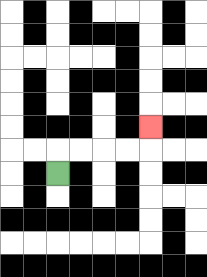{'start': '[2, 7]', 'end': '[6, 5]', 'path_directions': 'U,R,R,R,R,U', 'path_coordinates': '[[2, 7], [2, 6], [3, 6], [4, 6], [5, 6], [6, 6], [6, 5]]'}